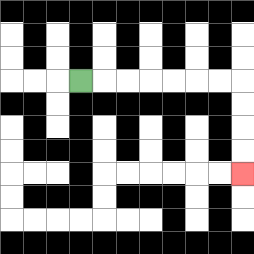{'start': '[3, 3]', 'end': '[10, 7]', 'path_directions': 'R,R,R,R,R,R,R,D,D,D,D', 'path_coordinates': '[[3, 3], [4, 3], [5, 3], [6, 3], [7, 3], [8, 3], [9, 3], [10, 3], [10, 4], [10, 5], [10, 6], [10, 7]]'}